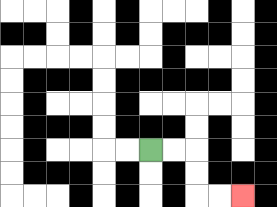{'start': '[6, 6]', 'end': '[10, 8]', 'path_directions': 'R,R,D,D,R,R', 'path_coordinates': '[[6, 6], [7, 6], [8, 6], [8, 7], [8, 8], [9, 8], [10, 8]]'}